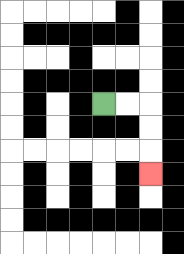{'start': '[4, 4]', 'end': '[6, 7]', 'path_directions': 'R,R,D,D,D', 'path_coordinates': '[[4, 4], [5, 4], [6, 4], [6, 5], [6, 6], [6, 7]]'}